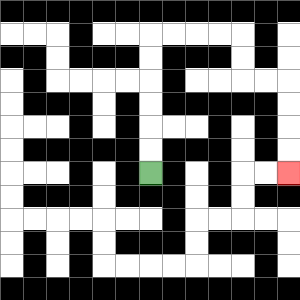{'start': '[6, 7]', 'end': '[12, 7]', 'path_directions': 'U,U,U,U,U,U,R,R,R,R,D,D,R,R,D,D,D,D', 'path_coordinates': '[[6, 7], [6, 6], [6, 5], [6, 4], [6, 3], [6, 2], [6, 1], [7, 1], [8, 1], [9, 1], [10, 1], [10, 2], [10, 3], [11, 3], [12, 3], [12, 4], [12, 5], [12, 6], [12, 7]]'}